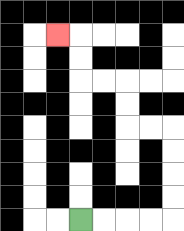{'start': '[3, 9]', 'end': '[2, 1]', 'path_directions': 'R,R,R,R,U,U,U,U,L,L,U,U,L,L,U,U,L', 'path_coordinates': '[[3, 9], [4, 9], [5, 9], [6, 9], [7, 9], [7, 8], [7, 7], [7, 6], [7, 5], [6, 5], [5, 5], [5, 4], [5, 3], [4, 3], [3, 3], [3, 2], [3, 1], [2, 1]]'}